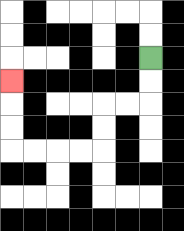{'start': '[6, 2]', 'end': '[0, 3]', 'path_directions': 'D,D,L,L,D,D,L,L,L,L,U,U,U', 'path_coordinates': '[[6, 2], [6, 3], [6, 4], [5, 4], [4, 4], [4, 5], [4, 6], [3, 6], [2, 6], [1, 6], [0, 6], [0, 5], [0, 4], [0, 3]]'}